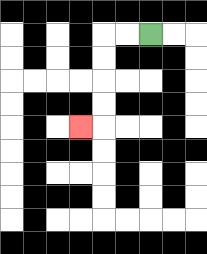{'start': '[6, 1]', 'end': '[3, 5]', 'path_directions': 'L,L,D,D,D,D,L', 'path_coordinates': '[[6, 1], [5, 1], [4, 1], [4, 2], [4, 3], [4, 4], [4, 5], [3, 5]]'}